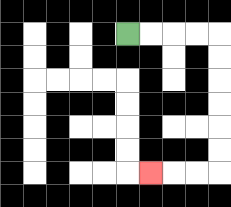{'start': '[5, 1]', 'end': '[6, 7]', 'path_directions': 'R,R,R,R,D,D,D,D,D,D,L,L,L', 'path_coordinates': '[[5, 1], [6, 1], [7, 1], [8, 1], [9, 1], [9, 2], [9, 3], [9, 4], [9, 5], [9, 6], [9, 7], [8, 7], [7, 7], [6, 7]]'}